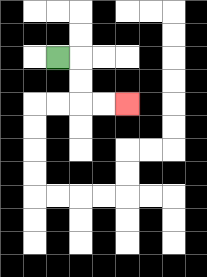{'start': '[2, 2]', 'end': '[5, 4]', 'path_directions': 'R,D,D,R,R', 'path_coordinates': '[[2, 2], [3, 2], [3, 3], [3, 4], [4, 4], [5, 4]]'}